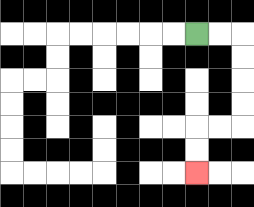{'start': '[8, 1]', 'end': '[8, 7]', 'path_directions': 'R,R,D,D,D,D,L,L,D,D', 'path_coordinates': '[[8, 1], [9, 1], [10, 1], [10, 2], [10, 3], [10, 4], [10, 5], [9, 5], [8, 5], [8, 6], [8, 7]]'}